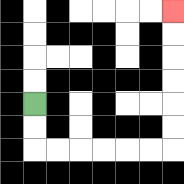{'start': '[1, 4]', 'end': '[7, 0]', 'path_directions': 'D,D,R,R,R,R,R,R,U,U,U,U,U,U', 'path_coordinates': '[[1, 4], [1, 5], [1, 6], [2, 6], [3, 6], [4, 6], [5, 6], [6, 6], [7, 6], [7, 5], [7, 4], [7, 3], [7, 2], [7, 1], [7, 0]]'}